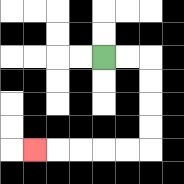{'start': '[4, 2]', 'end': '[1, 6]', 'path_directions': 'R,R,D,D,D,D,L,L,L,L,L', 'path_coordinates': '[[4, 2], [5, 2], [6, 2], [6, 3], [6, 4], [6, 5], [6, 6], [5, 6], [4, 6], [3, 6], [2, 6], [1, 6]]'}